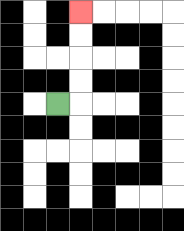{'start': '[2, 4]', 'end': '[3, 0]', 'path_directions': 'R,U,U,U,U', 'path_coordinates': '[[2, 4], [3, 4], [3, 3], [3, 2], [3, 1], [3, 0]]'}